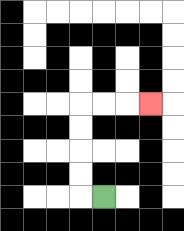{'start': '[4, 8]', 'end': '[6, 4]', 'path_directions': 'L,U,U,U,U,R,R,R', 'path_coordinates': '[[4, 8], [3, 8], [3, 7], [3, 6], [3, 5], [3, 4], [4, 4], [5, 4], [6, 4]]'}